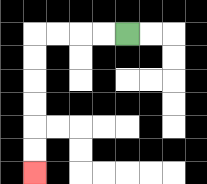{'start': '[5, 1]', 'end': '[1, 7]', 'path_directions': 'L,L,L,L,D,D,D,D,D,D', 'path_coordinates': '[[5, 1], [4, 1], [3, 1], [2, 1], [1, 1], [1, 2], [1, 3], [1, 4], [1, 5], [1, 6], [1, 7]]'}